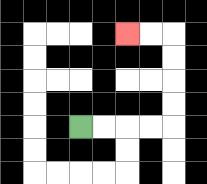{'start': '[3, 5]', 'end': '[5, 1]', 'path_directions': 'R,R,R,R,U,U,U,U,L,L', 'path_coordinates': '[[3, 5], [4, 5], [5, 5], [6, 5], [7, 5], [7, 4], [7, 3], [7, 2], [7, 1], [6, 1], [5, 1]]'}